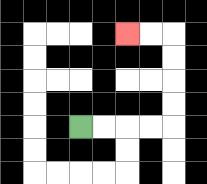{'start': '[3, 5]', 'end': '[5, 1]', 'path_directions': 'R,R,R,R,U,U,U,U,L,L', 'path_coordinates': '[[3, 5], [4, 5], [5, 5], [6, 5], [7, 5], [7, 4], [7, 3], [7, 2], [7, 1], [6, 1], [5, 1]]'}